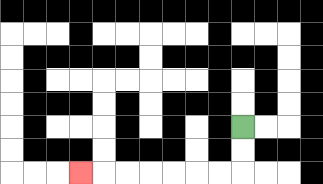{'start': '[10, 5]', 'end': '[3, 7]', 'path_directions': 'D,D,L,L,L,L,L,L,L', 'path_coordinates': '[[10, 5], [10, 6], [10, 7], [9, 7], [8, 7], [7, 7], [6, 7], [5, 7], [4, 7], [3, 7]]'}